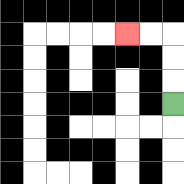{'start': '[7, 4]', 'end': '[5, 1]', 'path_directions': 'U,U,U,L,L', 'path_coordinates': '[[7, 4], [7, 3], [7, 2], [7, 1], [6, 1], [5, 1]]'}